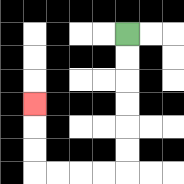{'start': '[5, 1]', 'end': '[1, 4]', 'path_directions': 'D,D,D,D,D,D,L,L,L,L,U,U,U', 'path_coordinates': '[[5, 1], [5, 2], [5, 3], [5, 4], [5, 5], [5, 6], [5, 7], [4, 7], [3, 7], [2, 7], [1, 7], [1, 6], [1, 5], [1, 4]]'}